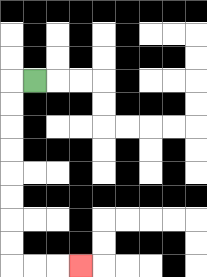{'start': '[1, 3]', 'end': '[3, 11]', 'path_directions': 'L,D,D,D,D,D,D,D,D,R,R,R', 'path_coordinates': '[[1, 3], [0, 3], [0, 4], [0, 5], [0, 6], [0, 7], [0, 8], [0, 9], [0, 10], [0, 11], [1, 11], [2, 11], [3, 11]]'}